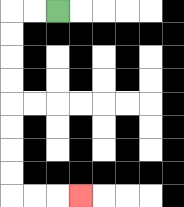{'start': '[2, 0]', 'end': '[3, 8]', 'path_directions': 'L,L,D,D,D,D,D,D,D,D,R,R,R', 'path_coordinates': '[[2, 0], [1, 0], [0, 0], [0, 1], [0, 2], [0, 3], [0, 4], [0, 5], [0, 6], [0, 7], [0, 8], [1, 8], [2, 8], [3, 8]]'}